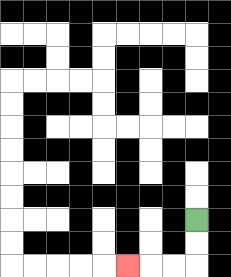{'start': '[8, 9]', 'end': '[5, 11]', 'path_directions': 'D,D,L,L,L', 'path_coordinates': '[[8, 9], [8, 10], [8, 11], [7, 11], [6, 11], [5, 11]]'}